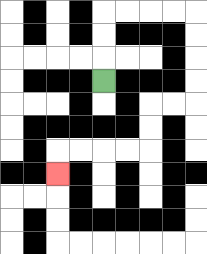{'start': '[4, 3]', 'end': '[2, 7]', 'path_directions': 'U,U,U,R,R,R,R,D,D,D,D,L,L,D,D,L,L,L,L,D', 'path_coordinates': '[[4, 3], [4, 2], [4, 1], [4, 0], [5, 0], [6, 0], [7, 0], [8, 0], [8, 1], [8, 2], [8, 3], [8, 4], [7, 4], [6, 4], [6, 5], [6, 6], [5, 6], [4, 6], [3, 6], [2, 6], [2, 7]]'}